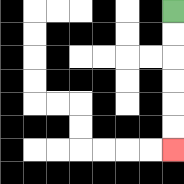{'start': '[7, 0]', 'end': '[7, 6]', 'path_directions': 'D,D,D,D,D,D', 'path_coordinates': '[[7, 0], [7, 1], [7, 2], [7, 3], [7, 4], [7, 5], [7, 6]]'}